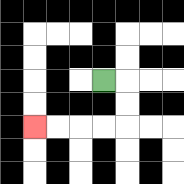{'start': '[4, 3]', 'end': '[1, 5]', 'path_directions': 'R,D,D,L,L,L,L', 'path_coordinates': '[[4, 3], [5, 3], [5, 4], [5, 5], [4, 5], [3, 5], [2, 5], [1, 5]]'}